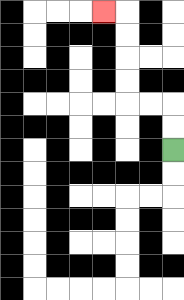{'start': '[7, 6]', 'end': '[4, 0]', 'path_directions': 'U,U,L,L,U,U,U,U,L', 'path_coordinates': '[[7, 6], [7, 5], [7, 4], [6, 4], [5, 4], [5, 3], [5, 2], [5, 1], [5, 0], [4, 0]]'}